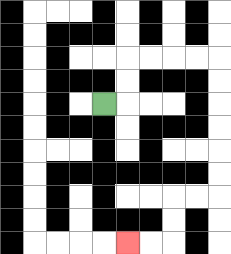{'start': '[4, 4]', 'end': '[5, 10]', 'path_directions': 'R,U,U,R,R,R,R,D,D,D,D,D,D,L,L,D,D,L,L', 'path_coordinates': '[[4, 4], [5, 4], [5, 3], [5, 2], [6, 2], [7, 2], [8, 2], [9, 2], [9, 3], [9, 4], [9, 5], [9, 6], [9, 7], [9, 8], [8, 8], [7, 8], [7, 9], [7, 10], [6, 10], [5, 10]]'}